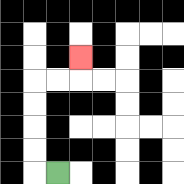{'start': '[2, 7]', 'end': '[3, 2]', 'path_directions': 'L,U,U,U,U,R,R,U', 'path_coordinates': '[[2, 7], [1, 7], [1, 6], [1, 5], [1, 4], [1, 3], [2, 3], [3, 3], [3, 2]]'}